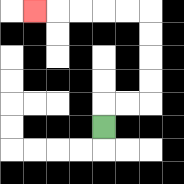{'start': '[4, 5]', 'end': '[1, 0]', 'path_directions': 'U,R,R,U,U,U,U,L,L,L,L,L', 'path_coordinates': '[[4, 5], [4, 4], [5, 4], [6, 4], [6, 3], [6, 2], [6, 1], [6, 0], [5, 0], [4, 0], [3, 0], [2, 0], [1, 0]]'}